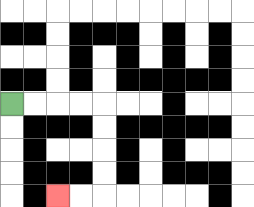{'start': '[0, 4]', 'end': '[2, 8]', 'path_directions': 'R,R,R,R,D,D,D,D,L,L', 'path_coordinates': '[[0, 4], [1, 4], [2, 4], [3, 4], [4, 4], [4, 5], [4, 6], [4, 7], [4, 8], [3, 8], [2, 8]]'}